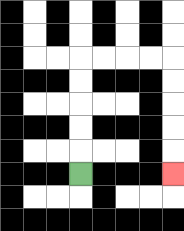{'start': '[3, 7]', 'end': '[7, 7]', 'path_directions': 'U,U,U,U,U,R,R,R,R,D,D,D,D,D', 'path_coordinates': '[[3, 7], [3, 6], [3, 5], [3, 4], [3, 3], [3, 2], [4, 2], [5, 2], [6, 2], [7, 2], [7, 3], [7, 4], [7, 5], [7, 6], [7, 7]]'}